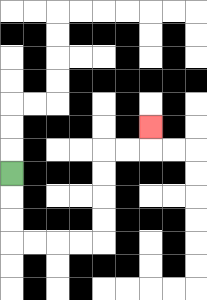{'start': '[0, 7]', 'end': '[6, 5]', 'path_directions': 'D,D,D,R,R,R,R,U,U,U,U,R,R,U', 'path_coordinates': '[[0, 7], [0, 8], [0, 9], [0, 10], [1, 10], [2, 10], [3, 10], [4, 10], [4, 9], [4, 8], [4, 7], [4, 6], [5, 6], [6, 6], [6, 5]]'}